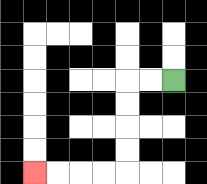{'start': '[7, 3]', 'end': '[1, 7]', 'path_directions': 'L,L,D,D,D,D,L,L,L,L', 'path_coordinates': '[[7, 3], [6, 3], [5, 3], [5, 4], [5, 5], [5, 6], [5, 7], [4, 7], [3, 7], [2, 7], [1, 7]]'}